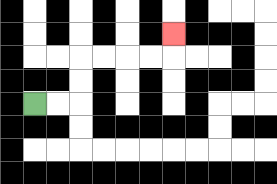{'start': '[1, 4]', 'end': '[7, 1]', 'path_directions': 'R,R,U,U,R,R,R,R,U', 'path_coordinates': '[[1, 4], [2, 4], [3, 4], [3, 3], [3, 2], [4, 2], [5, 2], [6, 2], [7, 2], [7, 1]]'}